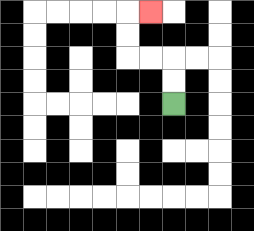{'start': '[7, 4]', 'end': '[6, 0]', 'path_directions': 'U,U,L,L,U,U,R', 'path_coordinates': '[[7, 4], [7, 3], [7, 2], [6, 2], [5, 2], [5, 1], [5, 0], [6, 0]]'}